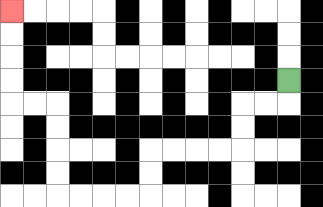{'start': '[12, 3]', 'end': '[0, 0]', 'path_directions': 'D,L,L,D,D,L,L,L,L,D,D,L,L,L,L,U,U,U,U,L,L,U,U,U,U', 'path_coordinates': '[[12, 3], [12, 4], [11, 4], [10, 4], [10, 5], [10, 6], [9, 6], [8, 6], [7, 6], [6, 6], [6, 7], [6, 8], [5, 8], [4, 8], [3, 8], [2, 8], [2, 7], [2, 6], [2, 5], [2, 4], [1, 4], [0, 4], [0, 3], [0, 2], [0, 1], [0, 0]]'}